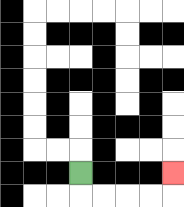{'start': '[3, 7]', 'end': '[7, 7]', 'path_directions': 'D,R,R,R,R,U', 'path_coordinates': '[[3, 7], [3, 8], [4, 8], [5, 8], [6, 8], [7, 8], [7, 7]]'}